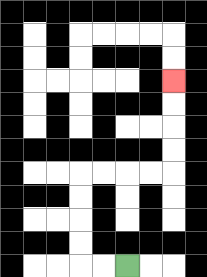{'start': '[5, 11]', 'end': '[7, 3]', 'path_directions': 'L,L,U,U,U,U,R,R,R,R,U,U,U,U', 'path_coordinates': '[[5, 11], [4, 11], [3, 11], [3, 10], [3, 9], [3, 8], [3, 7], [4, 7], [5, 7], [6, 7], [7, 7], [7, 6], [7, 5], [7, 4], [7, 3]]'}